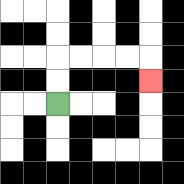{'start': '[2, 4]', 'end': '[6, 3]', 'path_directions': 'U,U,R,R,R,R,D', 'path_coordinates': '[[2, 4], [2, 3], [2, 2], [3, 2], [4, 2], [5, 2], [6, 2], [6, 3]]'}